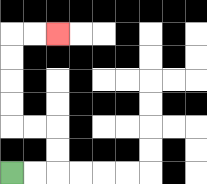{'start': '[0, 7]', 'end': '[2, 1]', 'path_directions': 'R,R,U,U,L,L,U,U,U,U,R,R', 'path_coordinates': '[[0, 7], [1, 7], [2, 7], [2, 6], [2, 5], [1, 5], [0, 5], [0, 4], [0, 3], [0, 2], [0, 1], [1, 1], [2, 1]]'}